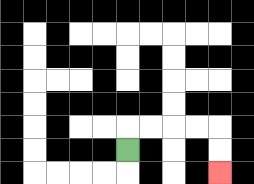{'start': '[5, 6]', 'end': '[9, 7]', 'path_directions': 'U,R,R,R,R,D,D', 'path_coordinates': '[[5, 6], [5, 5], [6, 5], [7, 5], [8, 5], [9, 5], [9, 6], [9, 7]]'}